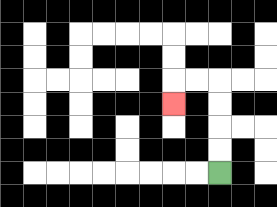{'start': '[9, 7]', 'end': '[7, 4]', 'path_directions': 'U,U,U,U,L,L,D', 'path_coordinates': '[[9, 7], [9, 6], [9, 5], [9, 4], [9, 3], [8, 3], [7, 3], [7, 4]]'}